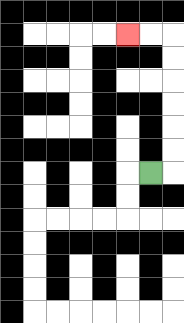{'start': '[6, 7]', 'end': '[5, 1]', 'path_directions': 'R,U,U,U,U,U,U,L,L', 'path_coordinates': '[[6, 7], [7, 7], [7, 6], [7, 5], [7, 4], [7, 3], [7, 2], [7, 1], [6, 1], [5, 1]]'}